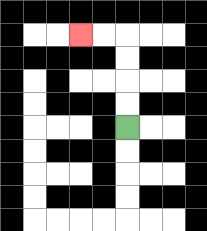{'start': '[5, 5]', 'end': '[3, 1]', 'path_directions': 'U,U,U,U,L,L', 'path_coordinates': '[[5, 5], [5, 4], [5, 3], [5, 2], [5, 1], [4, 1], [3, 1]]'}